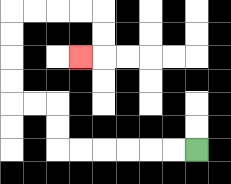{'start': '[8, 6]', 'end': '[3, 2]', 'path_directions': 'L,L,L,L,L,L,U,U,L,L,U,U,U,U,R,R,R,R,D,D,L', 'path_coordinates': '[[8, 6], [7, 6], [6, 6], [5, 6], [4, 6], [3, 6], [2, 6], [2, 5], [2, 4], [1, 4], [0, 4], [0, 3], [0, 2], [0, 1], [0, 0], [1, 0], [2, 0], [3, 0], [4, 0], [4, 1], [4, 2], [3, 2]]'}